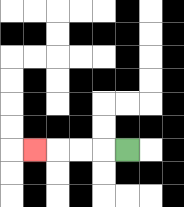{'start': '[5, 6]', 'end': '[1, 6]', 'path_directions': 'L,L,L,L', 'path_coordinates': '[[5, 6], [4, 6], [3, 6], [2, 6], [1, 6]]'}